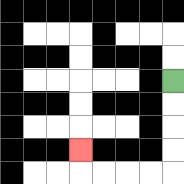{'start': '[7, 3]', 'end': '[3, 6]', 'path_directions': 'D,D,D,D,L,L,L,L,U', 'path_coordinates': '[[7, 3], [7, 4], [7, 5], [7, 6], [7, 7], [6, 7], [5, 7], [4, 7], [3, 7], [3, 6]]'}